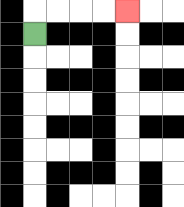{'start': '[1, 1]', 'end': '[5, 0]', 'path_directions': 'U,R,R,R,R', 'path_coordinates': '[[1, 1], [1, 0], [2, 0], [3, 0], [4, 0], [5, 0]]'}